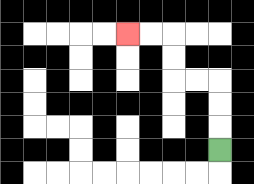{'start': '[9, 6]', 'end': '[5, 1]', 'path_directions': 'U,U,U,L,L,U,U,L,L', 'path_coordinates': '[[9, 6], [9, 5], [9, 4], [9, 3], [8, 3], [7, 3], [7, 2], [7, 1], [6, 1], [5, 1]]'}